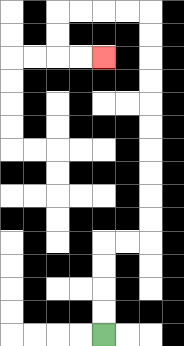{'start': '[4, 14]', 'end': '[4, 2]', 'path_directions': 'U,U,U,U,R,R,U,U,U,U,U,U,U,U,U,U,L,L,L,L,D,D,R,R', 'path_coordinates': '[[4, 14], [4, 13], [4, 12], [4, 11], [4, 10], [5, 10], [6, 10], [6, 9], [6, 8], [6, 7], [6, 6], [6, 5], [6, 4], [6, 3], [6, 2], [6, 1], [6, 0], [5, 0], [4, 0], [3, 0], [2, 0], [2, 1], [2, 2], [3, 2], [4, 2]]'}